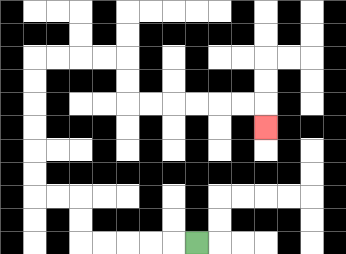{'start': '[8, 10]', 'end': '[11, 5]', 'path_directions': 'L,L,L,L,L,U,U,L,L,U,U,U,U,U,U,R,R,R,R,D,D,R,R,R,R,R,R,D', 'path_coordinates': '[[8, 10], [7, 10], [6, 10], [5, 10], [4, 10], [3, 10], [3, 9], [3, 8], [2, 8], [1, 8], [1, 7], [1, 6], [1, 5], [1, 4], [1, 3], [1, 2], [2, 2], [3, 2], [4, 2], [5, 2], [5, 3], [5, 4], [6, 4], [7, 4], [8, 4], [9, 4], [10, 4], [11, 4], [11, 5]]'}